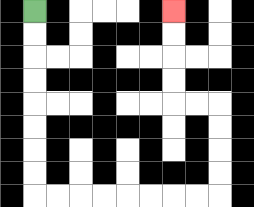{'start': '[1, 0]', 'end': '[7, 0]', 'path_directions': 'D,D,D,D,D,D,D,D,R,R,R,R,R,R,R,R,U,U,U,U,L,L,U,U,U,U', 'path_coordinates': '[[1, 0], [1, 1], [1, 2], [1, 3], [1, 4], [1, 5], [1, 6], [1, 7], [1, 8], [2, 8], [3, 8], [4, 8], [5, 8], [6, 8], [7, 8], [8, 8], [9, 8], [9, 7], [9, 6], [9, 5], [9, 4], [8, 4], [7, 4], [7, 3], [7, 2], [7, 1], [7, 0]]'}